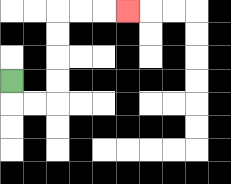{'start': '[0, 3]', 'end': '[5, 0]', 'path_directions': 'D,R,R,U,U,U,U,R,R,R', 'path_coordinates': '[[0, 3], [0, 4], [1, 4], [2, 4], [2, 3], [2, 2], [2, 1], [2, 0], [3, 0], [4, 0], [5, 0]]'}